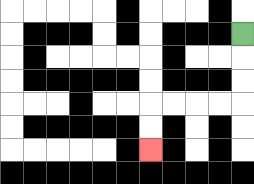{'start': '[10, 1]', 'end': '[6, 6]', 'path_directions': 'D,D,D,L,L,L,L,D,D', 'path_coordinates': '[[10, 1], [10, 2], [10, 3], [10, 4], [9, 4], [8, 4], [7, 4], [6, 4], [6, 5], [6, 6]]'}